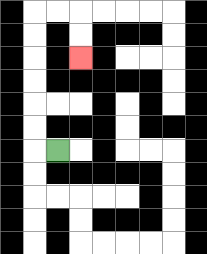{'start': '[2, 6]', 'end': '[3, 2]', 'path_directions': 'L,U,U,U,U,U,U,R,R,D,D', 'path_coordinates': '[[2, 6], [1, 6], [1, 5], [1, 4], [1, 3], [1, 2], [1, 1], [1, 0], [2, 0], [3, 0], [3, 1], [3, 2]]'}